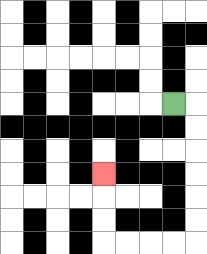{'start': '[7, 4]', 'end': '[4, 7]', 'path_directions': 'R,D,D,D,D,D,D,L,L,L,L,U,U,U', 'path_coordinates': '[[7, 4], [8, 4], [8, 5], [8, 6], [8, 7], [8, 8], [8, 9], [8, 10], [7, 10], [6, 10], [5, 10], [4, 10], [4, 9], [4, 8], [4, 7]]'}